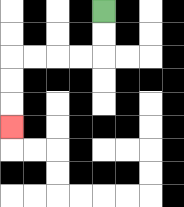{'start': '[4, 0]', 'end': '[0, 5]', 'path_directions': 'D,D,L,L,L,L,D,D,D', 'path_coordinates': '[[4, 0], [4, 1], [4, 2], [3, 2], [2, 2], [1, 2], [0, 2], [0, 3], [0, 4], [0, 5]]'}